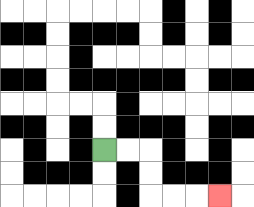{'start': '[4, 6]', 'end': '[9, 8]', 'path_directions': 'R,R,D,D,R,R,R', 'path_coordinates': '[[4, 6], [5, 6], [6, 6], [6, 7], [6, 8], [7, 8], [8, 8], [9, 8]]'}